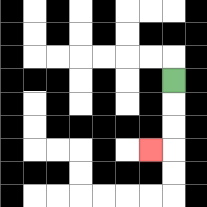{'start': '[7, 3]', 'end': '[6, 6]', 'path_directions': 'D,D,D,L', 'path_coordinates': '[[7, 3], [7, 4], [7, 5], [7, 6], [6, 6]]'}